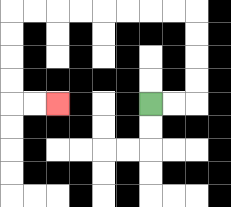{'start': '[6, 4]', 'end': '[2, 4]', 'path_directions': 'R,R,U,U,U,U,L,L,L,L,L,L,L,L,D,D,D,D,R,R', 'path_coordinates': '[[6, 4], [7, 4], [8, 4], [8, 3], [8, 2], [8, 1], [8, 0], [7, 0], [6, 0], [5, 0], [4, 0], [3, 0], [2, 0], [1, 0], [0, 0], [0, 1], [0, 2], [0, 3], [0, 4], [1, 4], [2, 4]]'}